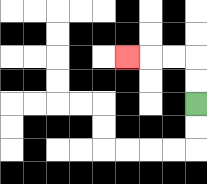{'start': '[8, 4]', 'end': '[5, 2]', 'path_directions': 'U,U,L,L,L', 'path_coordinates': '[[8, 4], [8, 3], [8, 2], [7, 2], [6, 2], [5, 2]]'}